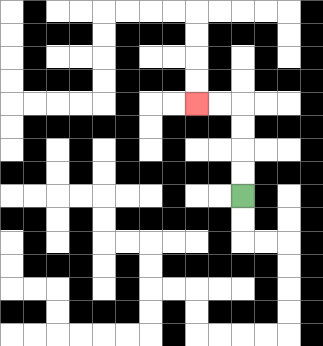{'start': '[10, 8]', 'end': '[8, 4]', 'path_directions': 'U,U,U,U,L,L', 'path_coordinates': '[[10, 8], [10, 7], [10, 6], [10, 5], [10, 4], [9, 4], [8, 4]]'}